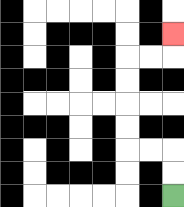{'start': '[7, 8]', 'end': '[7, 1]', 'path_directions': 'U,U,L,L,U,U,U,U,R,R,U', 'path_coordinates': '[[7, 8], [7, 7], [7, 6], [6, 6], [5, 6], [5, 5], [5, 4], [5, 3], [5, 2], [6, 2], [7, 2], [7, 1]]'}